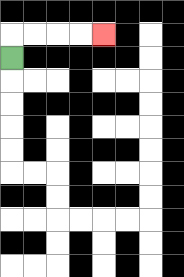{'start': '[0, 2]', 'end': '[4, 1]', 'path_directions': 'U,R,R,R,R', 'path_coordinates': '[[0, 2], [0, 1], [1, 1], [2, 1], [3, 1], [4, 1]]'}